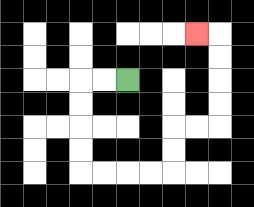{'start': '[5, 3]', 'end': '[8, 1]', 'path_directions': 'L,L,D,D,D,D,R,R,R,R,U,U,R,R,U,U,U,U,L', 'path_coordinates': '[[5, 3], [4, 3], [3, 3], [3, 4], [3, 5], [3, 6], [3, 7], [4, 7], [5, 7], [6, 7], [7, 7], [7, 6], [7, 5], [8, 5], [9, 5], [9, 4], [9, 3], [9, 2], [9, 1], [8, 1]]'}